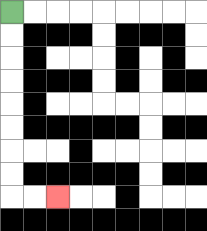{'start': '[0, 0]', 'end': '[2, 8]', 'path_directions': 'D,D,D,D,D,D,D,D,R,R', 'path_coordinates': '[[0, 0], [0, 1], [0, 2], [0, 3], [0, 4], [0, 5], [0, 6], [0, 7], [0, 8], [1, 8], [2, 8]]'}